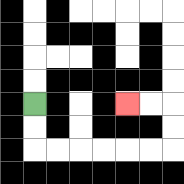{'start': '[1, 4]', 'end': '[5, 4]', 'path_directions': 'D,D,R,R,R,R,R,R,U,U,L,L', 'path_coordinates': '[[1, 4], [1, 5], [1, 6], [2, 6], [3, 6], [4, 6], [5, 6], [6, 6], [7, 6], [7, 5], [7, 4], [6, 4], [5, 4]]'}